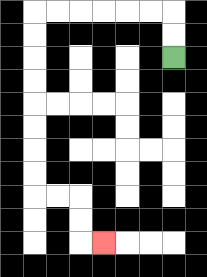{'start': '[7, 2]', 'end': '[4, 10]', 'path_directions': 'U,U,L,L,L,L,L,L,D,D,D,D,D,D,D,D,R,R,D,D,R', 'path_coordinates': '[[7, 2], [7, 1], [7, 0], [6, 0], [5, 0], [4, 0], [3, 0], [2, 0], [1, 0], [1, 1], [1, 2], [1, 3], [1, 4], [1, 5], [1, 6], [1, 7], [1, 8], [2, 8], [3, 8], [3, 9], [3, 10], [4, 10]]'}